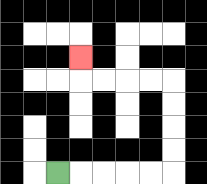{'start': '[2, 7]', 'end': '[3, 2]', 'path_directions': 'R,R,R,R,R,U,U,U,U,L,L,L,L,U', 'path_coordinates': '[[2, 7], [3, 7], [4, 7], [5, 7], [6, 7], [7, 7], [7, 6], [7, 5], [7, 4], [7, 3], [6, 3], [5, 3], [4, 3], [3, 3], [3, 2]]'}